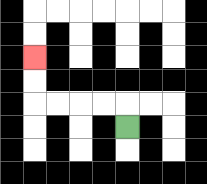{'start': '[5, 5]', 'end': '[1, 2]', 'path_directions': 'U,L,L,L,L,U,U', 'path_coordinates': '[[5, 5], [5, 4], [4, 4], [3, 4], [2, 4], [1, 4], [1, 3], [1, 2]]'}